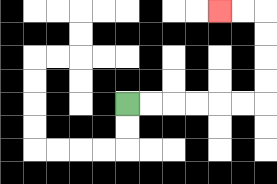{'start': '[5, 4]', 'end': '[9, 0]', 'path_directions': 'R,R,R,R,R,R,U,U,U,U,L,L', 'path_coordinates': '[[5, 4], [6, 4], [7, 4], [8, 4], [9, 4], [10, 4], [11, 4], [11, 3], [11, 2], [11, 1], [11, 0], [10, 0], [9, 0]]'}